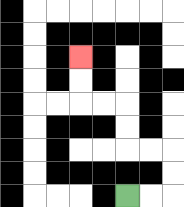{'start': '[5, 8]', 'end': '[3, 2]', 'path_directions': 'R,R,U,U,L,L,U,U,L,L,U,U', 'path_coordinates': '[[5, 8], [6, 8], [7, 8], [7, 7], [7, 6], [6, 6], [5, 6], [5, 5], [5, 4], [4, 4], [3, 4], [3, 3], [3, 2]]'}